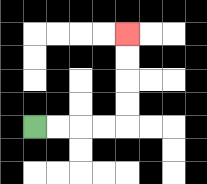{'start': '[1, 5]', 'end': '[5, 1]', 'path_directions': 'R,R,R,R,U,U,U,U', 'path_coordinates': '[[1, 5], [2, 5], [3, 5], [4, 5], [5, 5], [5, 4], [5, 3], [5, 2], [5, 1]]'}